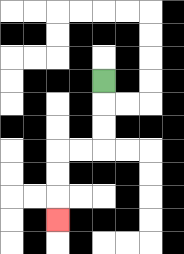{'start': '[4, 3]', 'end': '[2, 9]', 'path_directions': 'D,D,D,L,L,D,D,D', 'path_coordinates': '[[4, 3], [4, 4], [4, 5], [4, 6], [3, 6], [2, 6], [2, 7], [2, 8], [2, 9]]'}